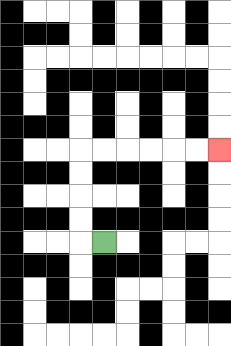{'start': '[4, 10]', 'end': '[9, 6]', 'path_directions': 'L,U,U,U,U,R,R,R,R,R,R', 'path_coordinates': '[[4, 10], [3, 10], [3, 9], [3, 8], [3, 7], [3, 6], [4, 6], [5, 6], [6, 6], [7, 6], [8, 6], [9, 6]]'}